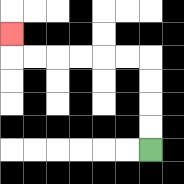{'start': '[6, 6]', 'end': '[0, 1]', 'path_directions': 'U,U,U,U,L,L,L,L,L,L,U', 'path_coordinates': '[[6, 6], [6, 5], [6, 4], [6, 3], [6, 2], [5, 2], [4, 2], [3, 2], [2, 2], [1, 2], [0, 2], [0, 1]]'}